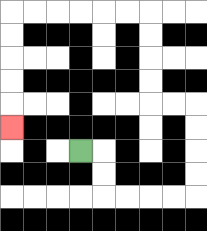{'start': '[3, 6]', 'end': '[0, 5]', 'path_directions': 'R,D,D,R,R,R,R,U,U,U,U,L,L,U,U,U,U,L,L,L,L,L,L,D,D,D,D,D', 'path_coordinates': '[[3, 6], [4, 6], [4, 7], [4, 8], [5, 8], [6, 8], [7, 8], [8, 8], [8, 7], [8, 6], [8, 5], [8, 4], [7, 4], [6, 4], [6, 3], [6, 2], [6, 1], [6, 0], [5, 0], [4, 0], [3, 0], [2, 0], [1, 0], [0, 0], [0, 1], [0, 2], [0, 3], [0, 4], [0, 5]]'}